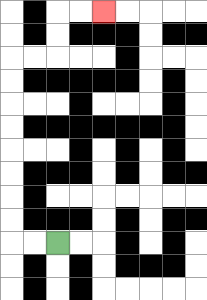{'start': '[2, 10]', 'end': '[4, 0]', 'path_directions': 'L,L,U,U,U,U,U,U,U,U,R,R,U,U,R,R', 'path_coordinates': '[[2, 10], [1, 10], [0, 10], [0, 9], [0, 8], [0, 7], [0, 6], [0, 5], [0, 4], [0, 3], [0, 2], [1, 2], [2, 2], [2, 1], [2, 0], [3, 0], [4, 0]]'}